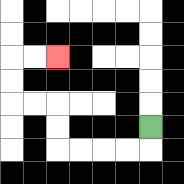{'start': '[6, 5]', 'end': '[2, 2]', 'path_directions': 'D,L,L,L,L,U,U,L,L,U,U,R,R', 'path_coordinates': '[[6, 5], [6, 6], [5, 6], [4, 6], [3, 6], [2, 6], [2, 5], [2, 4], [1, 4], [0, 4], [0, 3], [0, 2], [1, 2], [2, 2]]'}